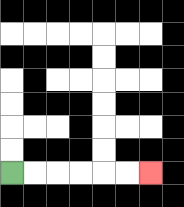{'start': '[0, 7]', 'end': '[6, 7]', 'path_directions': 'R,R,R,R,R,R', 'path_coordinates': '[[0, 7], [1, 7], [2, 7], [3, 7], [4, 7], [5, 7], [6, 7]]'}